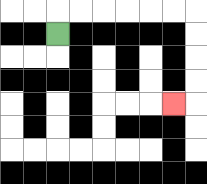{'start': '[2, 1]', 'end': '[7, 4]', 'path_directions': 'U,R,R,R,R,R,R,D,D,D,D,L', 'path_coordinates': '[[2, 1], [2, 0], [3, 0], [4, 0], [5, 0], [6, 0], [7, 0], [8, 0], [8, 1], [8, 2], [8, 3], [8, 4], [7, 4]]'}